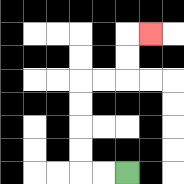{'start': '[5, 7]', 'end': '[6, 1]', 'path_directions': 'L,L,U,U,U,U,R,R,U,U,R', 'path_coordinates': '[[5, 7], [4, 7], [3, 7], [3, 6], [3, 5], [3, 4], [3, 3], [4, 3], [5, 3], [5, 2], [5, 1], [6, 1]]'}